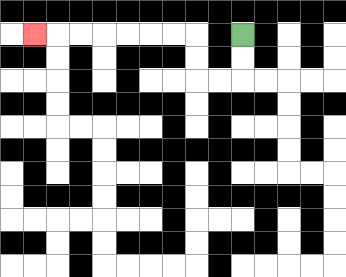{'start': '[10, 1]', 'end': '[1, 1]', 'path_directions': 'D,D,L,L,U,U,L,L,L,L,L,L,L', 'path_coordinates': '[[10, 1], [10, 2], [10, 3], [9, 3], [8, 3], [8, 2], [8, 1], [7, 1], [6, 1], [5, 1], [4, 1], [3, 1], [2, 1], [1, 1]]'}